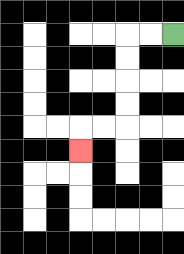{'start': '[7, 1]', 'end': '[3, 6]', 'path_directions': 'L,L,D,D,D,D,L,L,D', 'path_coordinates': '[[7, 1], [6, 1], [5, 1], [5, 2], [5, 3], [5, 4], [5, 5], [4, 5], [3, 5], [3, 6]]'}